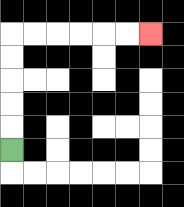{'start': '[0, 6]', 'end': '[6, 1]', 'path_directions': 'U,U,U,U,U,R,R,R,R,R,R', 'path_coordinates': '[[0, 6], [0, 5], [0, 4], [0, 3], [0, 2], [0, 1], [1, 1], [2, 1], [3, 1], [4, 1], [5, 1], [6, 1]]'}